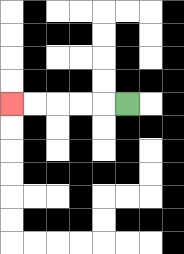{'start': '[5, 4]', 'end': '[0, 4]', 'path_directions': 'L,L,L,L,L', 'path_coordinates': '[[5, 4], [4, 4], [3, 4], [2, 4], [1, 4], [0, 4]]'}